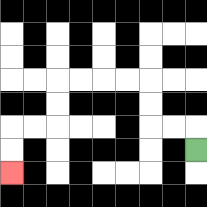{'start': '[8, 6]', 'end': '[0, 7]', 'path_directions': 'U,L,L,U,U,L,L,L,L,D,D,L,L,D,D', 'path_coordinates': '[[8, 6], [8, 5], [7, 5], [6, 5], [6, 4], [6, 3], [5, 3], [4, 3], [3, 3], [2, 3], [2, 4], [2, 5], [1, 5], [0, 5], [0, 6], [0, 7]]'}